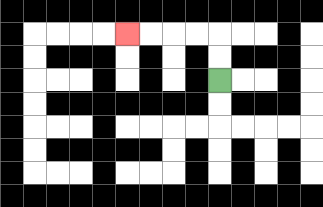{'start': '[9, 3]', 'end': '[5, 1]', 'path_directions': 'U,U,L,L,L,L', 'path_coordinates': '[[9, 3], [9, 2], [9, 1], [8, 1], [7, 1], [6, 1], [5, 1]]'}